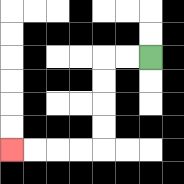{'start': '[6, 2]', 'end': '[0, 6]', 'path_directions': 'L,L,D,D,D,D,L,L,L,L', 'path_coordinates': '[[6, 2], [5, 2], [4, 2], [4, 3], [4, 4], [4, 5], [4, 6], [3, 6], [2, 6], [1, 6], [0, 6]]'}